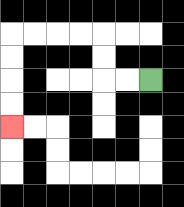{'start': '[6, 3]', 'end': '[0, 5]', 'path_directions': 'L,L,U,U,L,L,L,L,D,D,D,D', 'path_coordinates': '[[6, 3], [5, 3], [4, 3], [4, 2], [4, 1], [3, 1], [2, 1], [1, 1], [0, 1], [0, 2], [0, 3], [0, 4], [0, 5]]'}